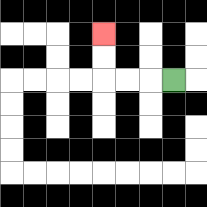{'start': '[7, 3]', 'end': '[4, 1]', 'path_directions': 'L,L,L,U,U', 'path_coordinates': '[[7, 3], [6, 3], [5, 3], [4, 3], [4, 2], [4, 1]]'}